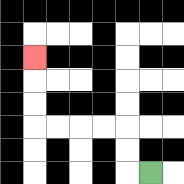{'start': '[6, 7]', 'end': '[1, 2]', 'path_directions': 'L,U,U,L,L,L,L,U,U,U', 'path_coordinates': '[[6, 7], [5, 7], [5, 6], [5, 5], [4, 5], [3, 5], [2, 5], [1, 5], [1, 4], [1, 3], [1, 2]]'}